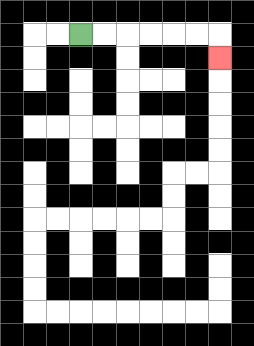{'start': '[3, 1]', 'end': '[9, 2]', 'path_directions': 'R,R,R,R,R,R,D', 'path_coordinates': '[[3, 1], [4, 1], [5, 1], [6, 1], [7, 1], [8, 1], [9, 1], [9, 2]]'}